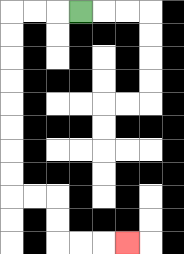{'start': '[3, 0]', 'end': '[5, 10]', 'path_directions': 'L,L,L,D,D,D,D,D,D,D,D,R,R,D,D,R,R,R', 'path_coordinates': '[[3, 0], [2, 0], [1, 0], [0, 0], [0, 1], [0, 2], [0, 3], [0, 4], [0, 5], [0, 6], [0, 7], [0, 8], [1, 8], [2, 8], [2, 9], [2, 10], [3, 10], [4, 10], [5, 10]]'}